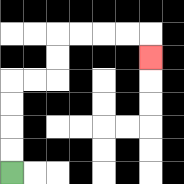{'start': '[0, 7]', 'end': '[6, 2]', 'path_directions': 'U,U,U,U,R,R,U,U,R,R,R,R,D', 'path_coordinates': '[[0, 7], [0, 6], [0, 5], [0, 4], [0, 3], [1, 3], [2, 3], [2, 2], [2, 1], [3, 1], [4, 1], [5, 1], [6, 1], [6, 2]]'}